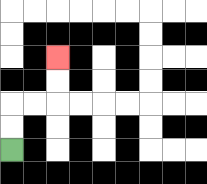{'start': '[0, 6]', 'end': '[2, 2]', 'path_directions': 'U,U,R,R,U,U', 'path_coordinates': '[[0, 6], [0, 5], [0, 4], [1, 4], [2, 4], [2, 3], [2, 2]]'}